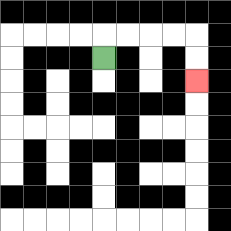{'start': '[4, 2]', 'end': '[8, 3]', 'path_directions': 'U,R,R,R,R,D,D', 'path_coordinates': '[[4, 2], [4, 1], [5, 1], [6, 1], [7, 1], [8, 1], [8, 2], [8, 3]]'}